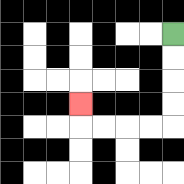{'start': '[7, 1]', 'end': '[3, 4]', 'path_directions': 'D,D,D,D,L,L,L,L,U', 'path_coordinates': '[[7, 1], [7, 2], [7, 3], [7, 4], [7, 5], [6, 5], [5, 5], [4, 5], [3, 5], [3, 4]]'}